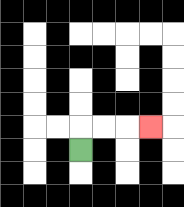{'start': '[3, 6]', 'end': '[6, 5]', 'path_directions': 'U,R,R,R', 'path_coordinates': '[[3, 6], [3, 5], [4, 5], [5, 5], [6, 5]]'}